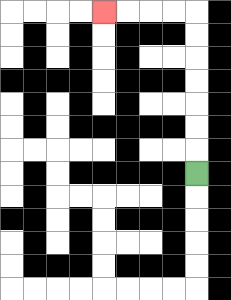{'start': '[8, 7]', 'end': '[4, 0]', 'path_directions': 'U,U,U,U,U,U,U,L,L,L,L', 'path_coordinates': '[[8, 7], [8, 6], [8, 5], [8, 4], [8, 3], [8, 2], [8, 1], [8, 0], [7, 0], [6, 0], [5, 0], [4, 0]]'}